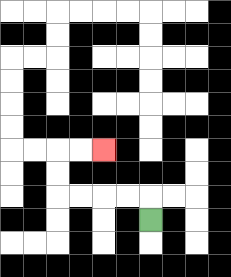{'start': '[6, 9]', 'end': '[4, 6]', 'path_directions': 'U,L,L,L,L,U,U,R,R', 'path_coordinates': '[[6, 9], [6, 8], [5, 8], [4, 8], [3, 8], [2, 8], [2, 7], [2, 6], [3, 6], [4, 6]]'}